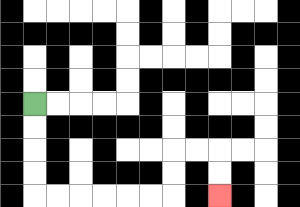{'start': '[1, 4]', 'end': '[9, 8]', 'path_directions': 'D,D,D,D,R,R,R,R,R,R,U,U,R,R,D,D', 'path_coordinates': '[[1, 4], [1, 5], [1, 6], [1, 7], [1, 8], [2, 8], [3, 8], [4, 8], [5, 8], [6, 8], [7, 8], [7, 7], [7, 6], [8, 6], [9, 6], [9, 7], [9, 8]]'}